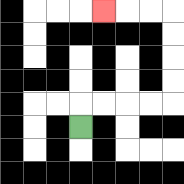{'start': '[3, 5]', 'end': '[4, 0]', 'path_directions': 'U,R,R,R,R,U,U,U,U,L,L,L', 'path_coordinates': '[[3, 5], [3, 4], [4, 4], [5, 4], [6, 4], [7, 4], [7, 3], [7, 2], [7, 1], [7, 0], [6, 0], [5, 0], [4, 0]]'}